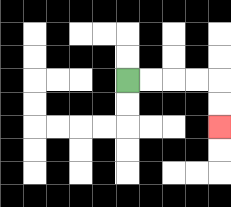{'start': '[5, 3]', 'end': '[9, 5]', 'path_directions': 'R,R,R,R,D,D', 'path_coordinates': '[[5, 3], [6, 3], [7, 3], [8, 3], [9, 3], [9, 4], [9, 5]]'}